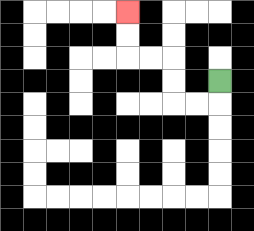{'start': '[9, 3]', 'end': '[5, 0]', 'path_directions': 'D,L,L,U,U,L,L,U,U', 'path_coordinates': '[[9, 3], [9, 4], [8, 4], [7, 4], [7, 3], [7, 2], [6, 2], [5, 2], [5, 1], [5, 0]]'}